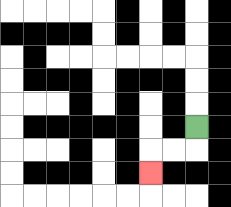{'start': '[8, 5]', 'end': '[6, 7]', 'path_directions': 'D,L,L,D', 'path_coordinates': '[[8, 5], [8, 6], [7, 6], [6, 6], [6, 7]]'}